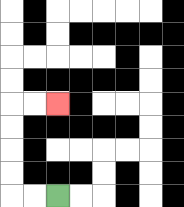{'start': '[2, 8]', 'end': '[2, 4]', 'path_directions': 'L,L,U,U,U,U,R,R', 'path_coordinates': '[[2, 8], [1, 8], [0, 8], [0, 7], [0, 6], [0, 5], [0, 4], [1, 4], [2, 4]]'}